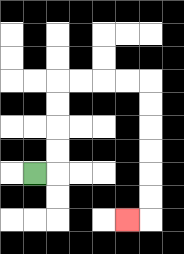{'start': '[1, 7]', 'end': '[5, 9]', 'path_directions': 'R,U,U,U,U,R,R,R,R,D,D,D,D,D,D,L', 'path_coordinates': '[[1, 7], [2, 7], [2, 6], [2, 5], [2, 4], [2, 3], [3, 3], [4, 3], [5, 3], [6, 3], [6, 4], [6, 5], [6, 6], [6, 7], [6, 8], [6, 9], [5, 9]]'}